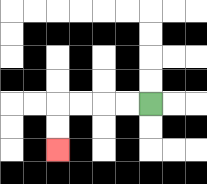{'start': '[6, 4]', 'end': '[2, 6]', 'path_directions': 'L,L,L,L,D,D', 'path_coordinates': '[[6, 4], [5, 4], [4, 4], [3, 4], [2, 4], [2, 5], [2, 6]]'}